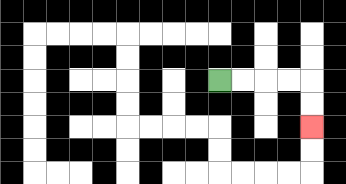{'start': '[9, 3]', 'end': '[13, 5]', 'path_directions': 'R,R,R,R,D,D', 'path_coordinates': '[[9, 3], [10, 3], [11, 3], [12, 3], [13, 3], [13, 4], [13, 5]]'}